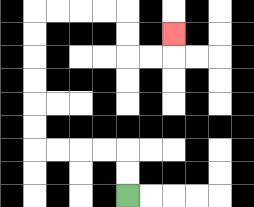{'start': '[5, 8]', 'end': '[7, 1]', 'path_directions': 'U,U,L,L,L,L,U,U,U,U,U,U,R,R,R,R,D,D,R,R,U', 'path_coordinates': '[[5, 8], [5, 7], [5, 6], [4, 6], [3, 6], [2, 6], [1, 6], [1, 5], [1, 4], [1, 3], [1, 2], [1, 1], [1, 0], [2, 0], [3, 0], [4, 0], [5, 0], [5, 1], [5, 2], [6, 2], [7, 2], [7, 1]]'}